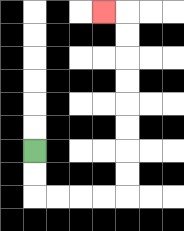{'start': '[1, 6]', 'end': '[4, 0]', 'path_directions': 'D,D,R,R,R,R,U,U,U,U,U,U,U,U,L', 'path_coordinates': '[[1, 6], [1, 7], [1, 8], [2, 8], [3, 8], [4, 8], [5, 8], [5, 7], [5, 6], [5, 5], [5, 4], [5, 3], [5, 2], [5, 1], [5, 0], [4, 0]]'}